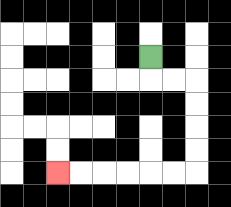{'start': '[6, 2]', 'end': '[2, 7]', 'path_directions': 'D,R,R,D,D,D,D,L,L,L,L,L,L', 'path_coordinates': '[[6, 2], [6, 3], [7, 3], [8, 3], [8, 4], [8, 5], [8, 6], [8, 7], [7, 7], [6, 7], [5, 7], [4, 7], [3, 7], [2, 7]]'}